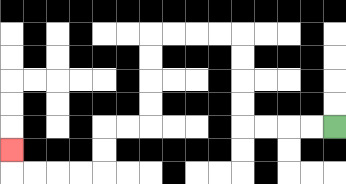{'start': '[14, 5]', 'end': '[0, 6]', 'path_directions': 'L,L,L,L,U,U,U,U,L,L,L,L,D,D,D,D,L,L,D,D,L,L,L,L,U', 'path_coordinates': '[[14, 5], [13, 5], [12, 5], [11, 5], [10, 5], [10, 4], [10, 3], [10, 2], [10, 1], [9, 1], [8, 1], [7, 1], [6, 1], [6, 2], [6, 3], [6, 4], [6, 5], [5, 5], [4, 5], [4, 6], [4, 7], [3, 7], [2, 7], [1, 7], [0, 7], [0, 6]]'}